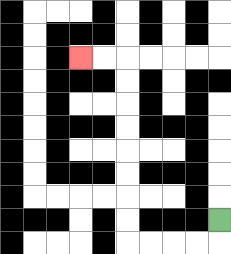{'start': '[9, 9]', 'end': '[3, 2]', 'path_directions': 'D,L,L,L,L,U,U,U,U,U,U,U,U,L,L', 'path_coordinates': '[[9, 9], [9, 10], [8, 10], [7, 10], [6, 10], [5, 10], [5, 9], [5, 8], [5, 7], [5, 6], [5, 5], [5, 4], [5, 3], [5, 2], [4, 2], [3, 2]]'}